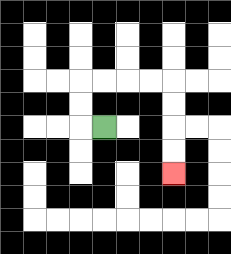{'start': '[4, 5]', 'end': '[7, 7]', 'path_directions': 'L,U,U,R,R,R,R,D,D,D,D', 'path_coordinates': '[[4, 5], [3, 5], [3, 4], [3, 3], [4, 3], [5, 3], [6, 3], [7, 3], [7, 4], [7, 5], [7, 6], [7, 7]]'}